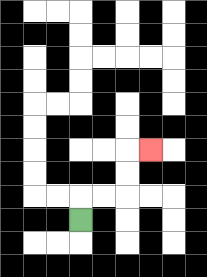{'start': '[3, 9]', 'end': '[6, 6]', 'path_directions': 'U,R,R,U,U,R', 'path_coordinates': '[[3, 9], [3, 8], [4, 8], [5, 8], [5, 7], [5, 6], [6, 6]]'}